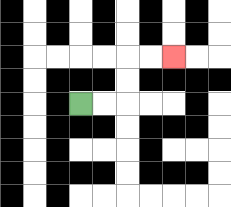{'start': '[3, 4]', 'end': '[7, 2]', 'path_directions': 'R,R,U,U,R,R', 'path_coordinates': '[[3, 4], [4, 4], [5, 4], [5, 3], [5, 2], [6, 2], [7, 2]]'}